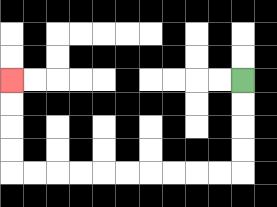{'start': '[10, 3]', 'end': '[0, 3]', 'path_directions': 'D,D,D,D,L,L,L,L,L,L,L,L,L,L,U,U,U,U', 'path_coordinates': '[[10, 3], [10, 4], [10, 5], [10, 6], [10, 7], [9, 7], [8, 7], [7, 7], [6, 7], [5, 7], [4, 7], [3, 7], [2, 7], [1, 7], [0, 7], [0, 6], [0, 5], [0, 4], [0, 3]]'}